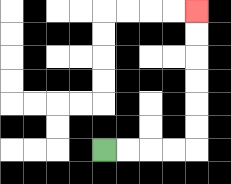{'start': '[4, 6]', 'end': '[8, 0]', 'path_directions': 'R,R,R,R,U,U,U,U,U,U', 'path_coordinates': '[[4, 6], [5, 6], [6, 6], [7, 6], [8, 6], [8, 5], [8, 4], [8, 3], [8, 2], [8, 1], [8, 0]]'}